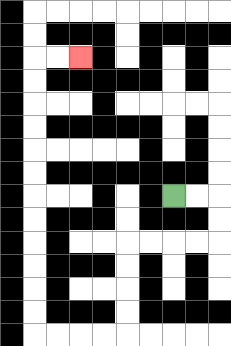{'start': '[7, 8]', 'end': '[3, 2]', 'path_directions': 'R,R,D,D,L,L,L,L,D,D,D,D,L,L,L,L,U,U,U,U,U,U,U,U,U,U,U,U,R,R', 'path_coordinates': '[[7, 8], [8, 8], [9, 8], [9, 9], [9, 10], [8, 10], [7, 10], [6, 10], [5, 10], [5, 11], [5, 12], [5, 13], [5, 14], [4, 14], [3, 14], [2, 14], [1, 14], [1, 13], [1, 12], [1, 11], [1, 10], [1, 9], [1, 8], [1, 7], [1, 6], [1, 5], [1, 4], [1, 3], [1, 2], [2, 2], [3, 2]]'}